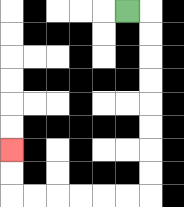{'start': '[5, 0]', 'end': '[0, 6]', 'path_directions': 'R,D,D,D,D,D,D,D,D,L,L,L,L,L,L,U,U', 'path_coordinates': '[[5, 0], [6, 0], [6, 1], [6, 2], [6, 3], [6, 4], [6, 5], [6, 6], [6, 7], [6, 8], [5, 8], [4, 8], [3, 8], [2, 8], [1, 8], [0, 8], [0, 7], [0, 6]]'}